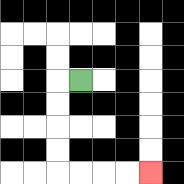{'start': '[3, 3]', 'end': '[6, 7]', 'path_directions': 'L,D,D,D,D,R,R,R,R', 'path_coordinates': '[[3, 3], [2, 3], [2, 4], [2, 5], [2, 6], [2, 7], [3, 7], [4, 7], [5, 7], [6, 7]]'}